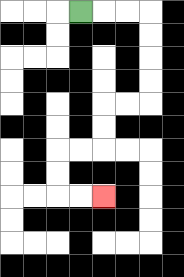{'start': '[3, 0]', 'end': '[4, 8]', 'path_directions': 'R,R,R,D,D,D,D,L,L,D,D,L,L,D,D,R,R', 'path_coordinates': '[[3, 0], [4, 0], [5, 0], [6, 0], [6, 1], [6, 2], [6, 3], [6, 4], [5, 4], [4, 4], [4, 5], [4, 6], [3, 6], [2, 6], [2, 7], [2, 8], [3, 8], [4, 8]]'}